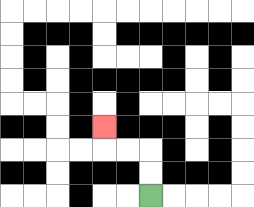{'start': '[6, 8]', 'end': '[4, 5]', 'path_directions': 'U,U,L,L,U', 'path_coordinates': '[[6, 8], [6, 7], [6, 6], [5, 6], [4, 6], [4, 5]]'}